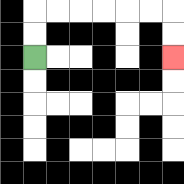{'start': '[1, 2]', 'end': '[7, 2]', 'path_directions': 'U,U,R,R,R,R,R,R,D,D', 'path_coordinates': '[[1, 2], [1, 1], [1, 0], [2, 0], [3, 0], [4, 0], [5, 0], [6, 0], [7, 0], [7, 1], [7, 2]]'}